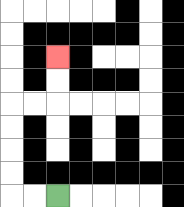{'start': '[2, 8]', 'end': '[2, 2]', 'path_directions': 'L,L,U,U,U,U,R,R,U,U', 'path_coordinates': '[[2, 8], [1, 8], [0, 8], [0, 7], [0, 6], [0, 5], [0, 4], [1, 4], [2, 4], [2, 3], [2, 2]]'}